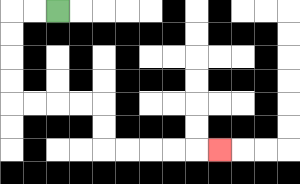{'start': '[2, 0]', 'end': '[9, 6]', 'path_directions': 'L,L,D,D,D,D,R,R,R,R,D,D,R,R,R,R,R', 'path_coordinates': '[[2, 0], [1, 0], [0, 0], [0, 1], [0, 2], [0, 3], [0, 4], [1, 4], [2, 4], [3, 4], [4, 4], [4, 5], [4, 6], [5, 6], [6, 6], [7, 6], [8, 6], [9, 6]]'}